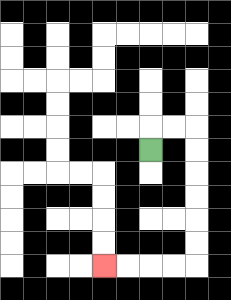{'start': '[6, 6]', 'end': '[4, 11]', 'path_directions': 'U,R,R,D,D,D,D,D,D,L,L,L,L', 'path_coordinates': '[[6, 6], [6, 5], [7, 5], [8, 5], [8, 6], [8, 7], [8, 8], [8, 9], [8, 10], [8, 11], [7, 11], [6, 11], [5, 11], [4, 11]]'}